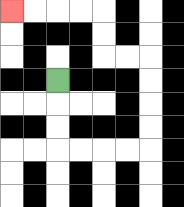{'start': '[2, 3]', 'end': '[0, 0]', 'path_directions': 'D,D,D,R,R,R,R,U,U,U,U,L,L,U,U,L,L,L,L', 'path_coordinates': '[[2, 3], [2, 4], [2, 5], [2, 6], [3, 6], [4, 6], [5, 6], [6, 6], [6, 5], [6, 4], [6, 3], [6, 2], [5, 2], [4, 2], [4, 1], [4, 0], [3, 0], [2, 0], [1, 0], [0, 0]]'}